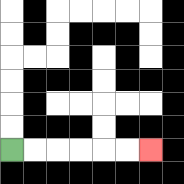{'start': '[0, 6]', 'end': '[6, 6]', 'path_directions': 'R,R,R,R,R,R', 'path_coordinates': '[[0, 6], [1, 6], [2, 6], [3, 6], [4, 6], [5, 6], [6, 6]]'}